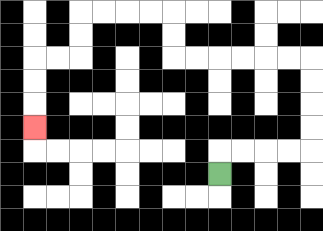{'start': '[9, 7]', 'end': '[1, 5]', 'path_directions': 'U,R,R,R,R,U,U,U,U,L,L,L,L,L,L,U,U,L,L,L,L,D,D,L,L,D,D,D', 'path_coordinates': '[[9, 7], [9, 6], [10, 6], [11, 6], [12, 6], [13, 6], [13, 5], [13, 4], [13, 3], [13, 2], [12, 2], [11, 2], [10, 2], [9, 2], [8, 2], [7, 2], [7, 1], [7, 0], [6, 0], [5, 0], [4, 0], [3, 0], [3, 1], [3, 2], [2, 2], [1, 2], [1, 3], [1, 4], [1, 5]]'}